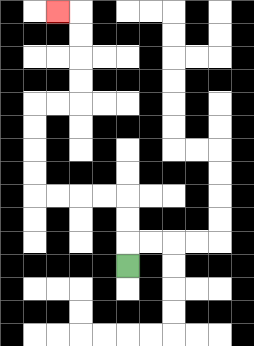{'start': '[5, 11]', 'end': '[2, 0]', 'path_directions': 'U,U,U,L,L,L,L,U,U,U,U,R,R,U,U,U,U,L', 'path_coordinates': '[[5, 11], [5, 10], [5, 9], [5, 8], [4, 8], [3, 8], [2, 8], [1, 8], [1, 7], [1, 6], [1, 5], [1, 4], [2, 4], [3, 4], [3, 3], [3, 2], [3, 1], [3, 0], [2, 0]]'}